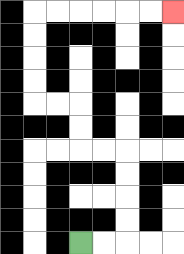{'start': '[3, 10]', 'end': '[7, 0]', 'path_directions': 'R,R,U,U,U,U,L,L,U,U,L,L,U,U,U,U,R,R,R,R,R,R', 'path_coordinates': '[[3, 10], [4, 10], [5, 10], [5, 9], [5, 8], [5, 7], [5, 6], [4, 6], [3, 6], [3, 5], [3, 4], [2, 4], [1, 4], [1, 3], [1, 2], [1, 1], [1, 0], [2, 0], [3, 0], [4, 0], [5, 0], [6, 0], [7, 0]]'}